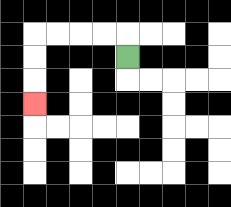{'start': '[5, 2]', 'end': '[1, 4]', 'path_directions': 'U,L,L,L,L,D,D,D', 'path_coordinates': '[[5, 2], [5, 1], [4, 1], [3, 1], [2, 1], [1, 1], [1, 2], [1, 3], [1, 4]]'}